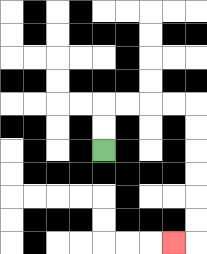{'start': '[4, 6]', 'end': '[7, 10]', 'path_directions': 'U,U,R,R,R,R,D,D,D,D,D,D,L', 'path_coordinates': '[[4, 6], [4, 5], [4, 4], [5, 4], [6, 4], [7, 4], [8, 4], [8, 5], [8, 6], [8, 7], [8, 8], [8, 9], [8, 10], [7, 10]]'}